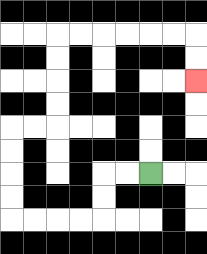{'start': '[6, 7]', 'end': '[8, 3]', 'path_directions': 'L,L,D,D,L,L,L,L,U,U,U,U,R,R,U,U,U,U,R,R,R,R,R,R,D,D', 'path_coordinates': '[[6, 7], [5, 7], [4, 7], [4, 8], [4, 9], [3, 9], [2, 9], [1, 9], [0, 9], [0, 8], [0, 7], [0, 6], [0, 5], [1, 5], [2, 5], [2, 4], [2, 3], [2, 2], [2, 1], [3, 1], [4, 1], [5, 1], [6, 1], [7, 1], [8, 1], [8, 2], [8, 3]]'}